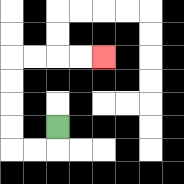{'start': '[2, 5]', 'end': '[4, 2]', 'path_directions': 'D,L,L,U,U,U,U,R,R,R,R', 'path_coordinates': '[[2, 5], [2, 6], [1, 6], [0, 6], [0, 5], [0, 4], [0, 3], [0, 2], [1, 2], [2, 2], [3, 2], [4, 2]]'}